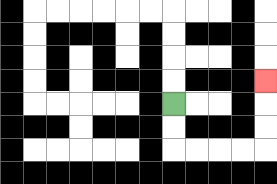{'start': '[7, 4]', 'end': '[11, 3]', 'path_directions': 'D,D,R,R,R,R,U,U,U', 'path_coordinates': '[[7, 4], [7, 5], [7, 6], [8, 6], [9, 6], [10, 6], [11, 6], [11, 5], [11, 4], [11, 3]]'}